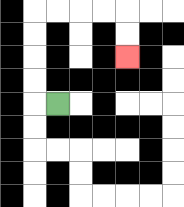{'start': '[2, 4]', 'end': '[5, 2]', 'path_directions': 'L,U,U,U,U,R,R,R,R,D,D', 'path_coordinates': '[[2, 4], [1, 4], [1, 3], [1, 2], [1, 1], [1, 0], [2, 0], [3, 0], [4, 0], [5, 0], [5, 1], [5, 2]]'}